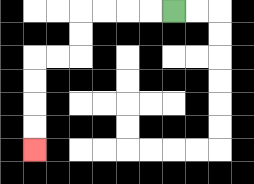{'start': '[7, 0]', 'end': '[1, 6]', 'path_directions': 'L,L,L,L,D,D,L,L,D,D,D,D', 'path_coordinates': '[[7, 0], [6, 0], [5, 0], [4, 0], [3, 0], [3, 1], [3, 2], [2, 2], [1, 2], [1, 3], [1, 4], [1, 5], [1, 6]]'}